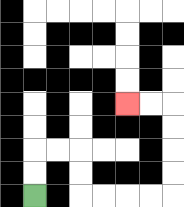{'start': '[1, 8]', 'end': '[5, 4]', 'path_directions': 'U,U,R,R,D,D,R,R,R,R,U,U,U,U,L,L', 'path_coordinates': '[[1, 8], [1, 7], [1, 6], [2, 6], [3, 6], [3, 7], [3, 8], [4, 8], [5, 8], [6, 8], [7, 8], [7, 7], [7, 6], [7, 5], [7, 4], [6, 4], [5, 4]]'}